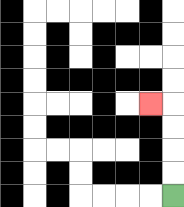{'start': '[7, 8]', 'end': '[6, 4]', 'path_directions': 'U,U,U,U,L', 'path_coordinates': '[[7, 8], [7, 7], [7, 6], [7, 5], [7, 4], [6, 4]]'}